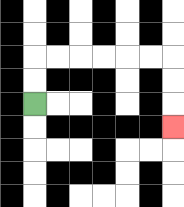{'start': '[1, 4]', 'end': '[7, 5]', 'path_directions': 'U,U,R,R,R,R,R,R,D,D,D', 'path_coordinates': '[[1, 4], [1, 3], [1, 2], [2, 2], [3, 2], [4, 2], [5, 2], [6, 2], [7, 2], [7, 3], [7, 4], [7, 5]]'}